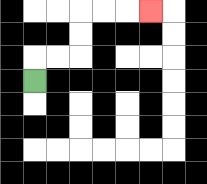{'start': '[1, 3]', 'end': '[6, 0]', 'path_directions': 'U,R,R,U,U,R,R,R', 'path_coordinates': '[[1, 3], [1, 2], [2, 2], [3, 2], [3, 1], [3, 0], [4, 0], [5, 0], [6, 0]]'}